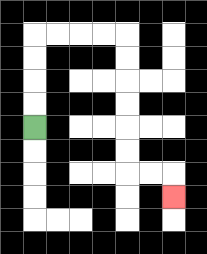{'start': '[1, 5]', 'end': '[7, 8]', 'path_directions': 'U,U,U,U,R,R,R,R,D,D,D,D,D,D,R,R,D', 'path_coordinates': '[[1, 5], [1, 4], [1, 3], [1, 2], [1, 1], [2, 1], [3, 1], [4, 1], [5, 1], [5, 2], [5, 3], [5, 4], [5, 5], [5, 6], [5, 7], [6, 7], [7, 7], [7, 8]]'}